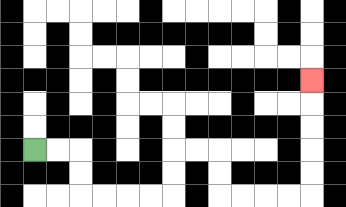{'start': '[1, 6]', 'end': '[13, 3]', 'path_directions': 'R,R,D,D,R,R,R,R,U,U,R,R,D,D,R,R,R,R,U,U,U,U,U', 'path_coordinates': '[[1, 6], [2, 6], [3, 6], [3, 7], [3, 8], [4, 8], [5, 8], [6, 8], [7, 8], [7, 7], [7, 6], [8, 6], [9, 6], [9, 7], [9, 8], [10, 8], [11, 8], [12, 8], [13, 8], [13, 7], [13, 6], [13, 5], [13, 4], [13, 3]]'}